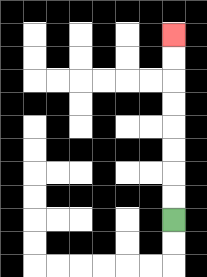{'start': '[7, 9]', 'end': '[7, 1]', 'path_directions': 'U,U,U,U,U,U,U,U', 'path_coordinates': '[[7, 9], [7, 8], [7, 7], [7, 6], [7, 5], [7, 4], [7, 3], [7, 2], [7, 1]]'}